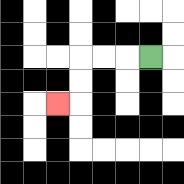{'start': '[6, 2]', 'end': '[2, 4]', 'path_directions': 'L,L,L,D,D,L', 'path_coordinates': '[[6, 2], [5, 2], [4, 2], [3, 2], [3, 3], [3, 4], [2, 4]]'}